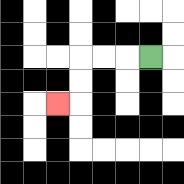{'start': '[6, 2]', 'end': '[2, 4]', 'path_directions': 'L,L,L,D,D,L', 'path_coordinates': '[[6, 2], [5, 2], [4, 2], [3, 2], [3, 3], [3, 4], [2, 4]]'}